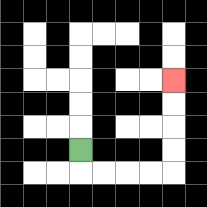{'start': '[3, 6]', 'end': '[7, 3]', 'path_directions': 'D,R,R,R,R,U,U,U,U', 'path_coordinates': '[[3, 6], [3, 7], [4, 7], [5, 7], [6, 7], [7, 7], [7, 6], [7, 5], [7, 4], [7, 3]]'}